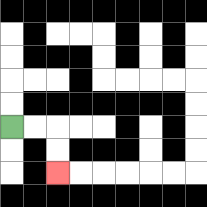{'start': '[0, 5]', 'end': '[2, 7]', 'path_directions': 'R,R,D,D', 'path_coordinates': '[[0, 5], [1, 5], [2, 5], [2, 6], [2, 7]]'}